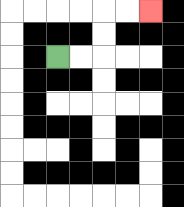{'start': '[2, 2]', 'end': '[6, 0]', 'path_directions': 'R,R,U,U,R,R', 'path_coordinates': '[[2, 2], [3, 2], [4, 2], [4, 1], [4, 0], [5, 0], [6, 0]]'}